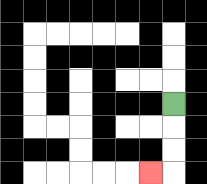{'start': '[7, 4]', 'end': '[6, 7]', 'path_directions': 'D,D,D,L', 'path_coordinates': '[[7, 4], [7, 5], [7, 6], [7, 7], [6, 7]]'}